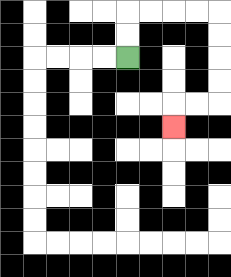{'start': '[5, 2]', 'end': '[7, 5]', 'path_directions': 'U,U,R,R,R,R,D,D,D,D,L,L,D', 'path_coordinates': '[[5, 2], [5, 1], [5, 0], [6, 0], [7, 0], [8, 0], [9, 0], [9, 1], [9, 2], [9, 3], [9, 4], [8, 4], [7, 4], [7, 5]]'}